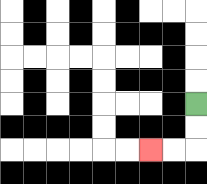{'start': '[8, 4]', 'end': '[6, 6]', 'path_directions': 'D,D,L,L', 'path_coordinates': '[[8, 4], [8, 5], [8, 6], [7, 6], [6, 6]]'}